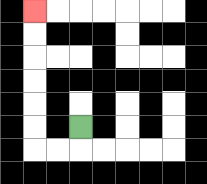{'start': '[3, 5]', 'end': '[1, 0]', 'path_directions': 'D,L,L,U,U,U,U,U,U', 'path_coordinates': '[[3, 5], [3, 6], [2, 6], [1, 6], [1, 5], [1, 4], [1, 3], [1, 2], [1, 1], [1, 0]]'}